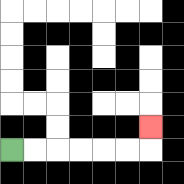{'start': '[0, 6]', 'end': '[6, 5]', 'path_directions': 'R,R,R,R,R,R,U', 'path_coordinates': '[[0, 6], [1, 6], [2, 6], [3, 6], [4, 6], [5, 6], [6, 6], [6, 5]]'}